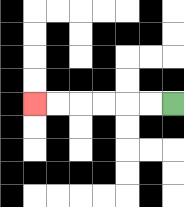{'start': '[7, 4]', 'end': '[1, 4]', 'path_directions': 'L,L,L,L,L,L', 'path_coordinates': '[[7, 4], [6, 4], [5, 4], [4, 4], [3, 4], [2, 4], [1, 4]]'}